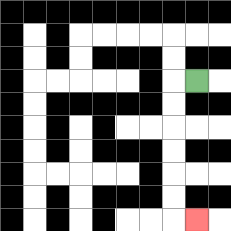{'start': '[8, 3]', 'end': '[8, 9]', 'path_directions': 'L,D,D,D,D,D,D,R', 'path_coordinates': '[[8, 3], [7, 3], [7, 4], [7, 5], [7, 6], [7, 7], [7, 8], [7, 9], [8, 9]]'}